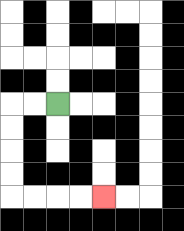{'start': '[2, 4]', 'end': '[4, 8]', 'path_directions': 'L,L,D,D,D,D,R,R,R,R', 'path_coordinates': '[[2, 4], [1, 4], [0, 4], [0, 5], [0, 6], [0, 7], [0, 8], [1, 8], [2, 8], [3, 8], [4, 8]]'}